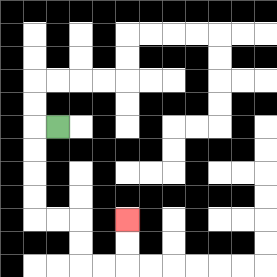{'start': '[2, 5]', 'end': '[5, 9]', 'path_directions': 'L,D,D,D,D,R,R,D,D,R,R,U,U', 'path_coordinates': '[[2, 5], [1, 5], [1, 6], [1, 7], [1, 8], [1, 9], [2, 9], [3, 9], [3, 10], [3, 11], [4, 11], [5, 11], [5, 10], [5, 9]]'}